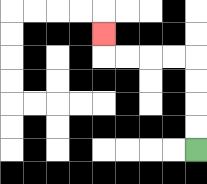{'start': '[8, 6]', 'end': '[4, 1]', 'path_directions': 'U,U,U,U,L,L,L,L,U', 'path_coordinates': '[[8, 6], [8, 5], [8, 4], [8, 3], [8, 2], [7, 2], [6, 2], [5, 2], [4, 2], [4, 1]]'}